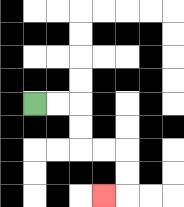{'start': '[1, 4]', 'end': '[4, 8]', 'path_directions': 'R,R,D,D,R,R,D,D,L', 'path_coordinates': '[[1, 4], [2, 4], [3, 4], [3, 5], [3, 6], [4, 6], [5, 6], [5, 7], [5, 8], [4, 8]]'}